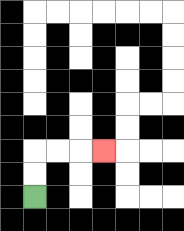{'start': '[1, 8]', 'end': '[4, 6]', 'path_directions': 'U,U,R,R,R', 'path_coordinates': '[[1, 8], [1, 7], [1, 6], [2, 6], [3, 6], [4, 6]]'}